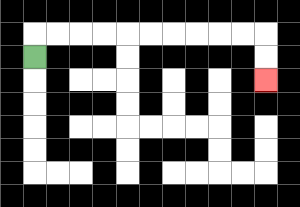{'start': '[1, 2]', 'end': '[11, 3]', 'path_directions': 'U,R,R,R,R,R,R,R,R,R,R,D,D', 'path_coordinates': '[[1, 2], [1, 1], [2, 1], [3, 1], [4, 1], [5, 1], [6, 1], [7, 1], [8, 1], [9, 1], [10, 1], [11, 1], [11, 2], [11, 3]]'}